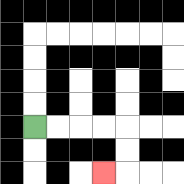{'start': '[1, 5]', 'end': '[4, 7]', 'path_directions': 'R,R,R,R,D,D,L', 'path_coordinates': '[[1, 5], [2, 5], [3, 5], [4, 5], [5, 5], [5, 6], [5, 7], [4, 7]]'}